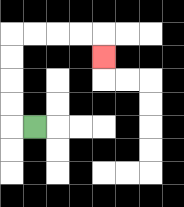{'start': '[1, 5]', 'end': '[4, 2]', 'path_directions': 'L,U,U,U,U,R,R,R,R,D', 'path_coordinates': '[[1, 5], [0, 5], [0, 4], [0, 3], [0, 2], [0, 1], [1, 1], [2, 1], [3, 1], [4, 1], [4, 2]]'}